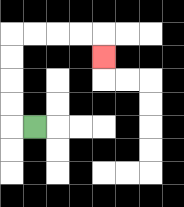{'start': '[1, 5]', 'end': '[4, 2]', 'path_directions': 'L,U,U,U,U,R,R,R,R,D', 'path_coordinates': '[[1, 5], [0, 5], [0, 4], [0, 3], [0, 2], [0, 1], [1, 1], [2, 1], [3, 1], [4, 1], [4, 2]]'}